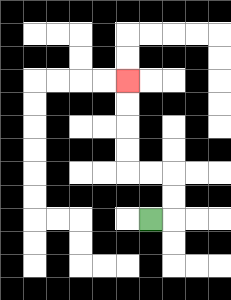{'start': '[6, 9]', 'end': '[5, 3]', 'path_directions': 'R,U,U,L,L,U,U,U,U', 'path_coordinates': '[[6, 9], [7, 9], [7, 8], [7, 7], [6, 7], [5, 7], [5, 6], [5, 5], [5, 4], [5, 3]]'}